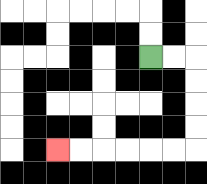{'start': '[6, 2]', 'end': '[2, 6]', 'path_directions': 'R,R,D,D,D,D,L,L,L,L,L,L', 'path_coordinates': '[[6, 2], [7, 2], [8, 2], [8, 3], [8, 4], [8, 5], [8, 6], [7, 6], [6, 6], [5, 6], [4, 6], [3, 6], [2, 6]]'}